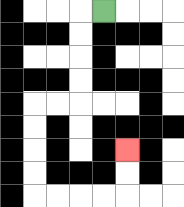{'start': '[4, 0]', 'end': '[5, 6]', 'path_directions': 'L,D,D,D,D,L,L,D,D,D,D,R,R,R,R,U,U', 'path_coordinates': '[[4, 0], [3, 0], [3, 1], [3, 2], [3, 3], [3, 4], [2, 4], [1, 4], [1, 5], [1, 6], [1, 7], [1, 8], [2, 8], [3, 8], [4, 8], [5, 8], [5, 7], [5, 6]]'}